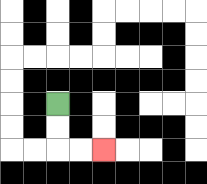{'start': '[2, 4]', 'end': '[4, 6]', 'path_directions': 'D,D,R,R', 'path_coordinates': '[[2, 4], [2, 5], [2, 6], [3, 6], [4, 6]]'}